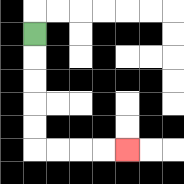{'start': '[1, 1]', 'end': '[5, 6]', 'path_directions': 'D,D,D,D,D,R,R,R,R', 'path_coordinates': '[[1, 1], [1, 2], [1, 3], [1, 4], [1, 5], [1, 6], [2, 6], [3, 6], [4, 6], [5, 6]]'}